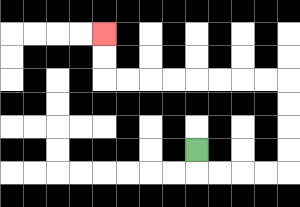{'start': '[8, 6]', 'end': '[4, 1]', 'path_directions': 'D,R,R,R,R,U,U,U,U,L,L,L,L,L,L,L,L,U,U', 'path_coordinates': '[[8, 6], [8, 7], [9, 7], [10, 7], [11, 7], [12, 7], [12, 6], [12, 5], [12, 4], [12, 3], [11, 3], [10, 3], [9, 3], [8, 3], [7, 3], [6, 3], [5, 3], [4, 3], [4, 2], [4, 1]]'}